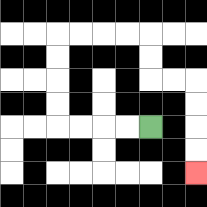{'start': '[6, 5]', 'end': '[8, 7]', 'path_directions': 'L,L,L,L,U,U,U,U,R,R,R,R,D,D,R,R,D,D,D,D', 'path_coordinates': '[[6, 5], [5, 5], [4, 5], [3, 5], [2, 5], [2, 4], [2, 3], [2, 2], [2, 1], [3, 1], [4, 1], [5, 1], [6, 1], [6, 2], [6, 3], [7, 3], [8, 3], [8, 4], [8, 5], [8, 6], [8, 7]]'}